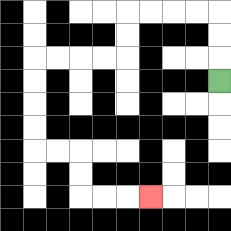{'start': '[9, 3]', 'end': '[6, 8]', 'path_directions': 'U,U,U,L,L,L,L,D,D,L,L,L,L,D,D,D,D,R,R,D,D,R,R,R', 'path_coordinates': '[[9, 3], [9, 2], [9, 1], [9, 0], [8, 0], [7, 0], [6, 0], [5, 0], [5, 1], [5, 2], [4, 2], [3, 2], [2, 2], [1, 2], [1, 3], [1, 4], [1, 5], [1, 6], [2, 6], [3, 6], [3, 7], [3, 8], [4, 8], [5, 8], [6, 8]]'}